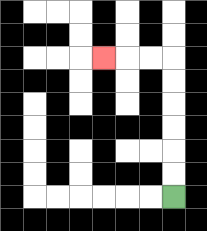{'start': '[7, 8]', 'end': '[4, 2]', 'path_directions': 'U,U,U,U,U,U,L,L,L', 'path_coordinates': '[[7, 8], [7, 7], [7, 6], [7, 5], [7, 4], [7, 3], [7, 2], [6, 2], [5, 2], [4, 2]]'}